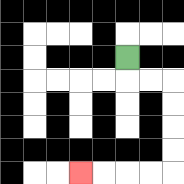{'start': '[5, 2]', 'end': '[3, 7]', 'path_directions': 'D,R,R,D,D,D,D,L,L,L,L', 'path_coordinates': '[[5, 2], [5, 3], [6, 3], [7, 3], [7, 4], [7, 5], [7, 6], [7, 7], [6, 7], [5, 7], [4, 7], [3, 7]]'}